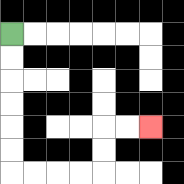{'start': '[0, 1]', 'end': '[6, 5]', 'path_directions': 'D,D,D,D,D,D,R,R,R,R,U,U,R,R', 'path_coordinates': '[[0, 1], [0, 2], [0, 3], [0, 4], [0, 5], [0, 6], [0, 7], [1, 7], [2, 7], [3, 7], [4, 7], [4, 6], [4, 5], [5, 5], [6, 5]]'}